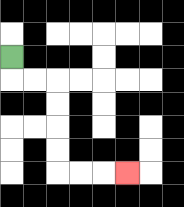{'start': '[0, 2]', 'end': '[5, 7]', 'path_directions': 'D,R,R,D,D,D,D,R,R,R', 'path_coordinates': '[[0, 2], [0, 3], [1, 3], [2, 3], [2, 4], [2, 5], [2, 6], [2, 7], [3, 7], [4, 7], [5, 7]]'}